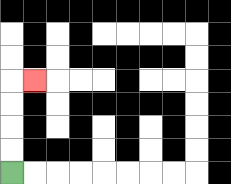{'start': '[0, 7]', 'end': '[1, 3]', 'path_directions': 'U,U,U,U,R', 'path_coordinates': '[[0, 7], [0, 6], [0, 5], [0, 4], [0, 3], [1, 3]]'}